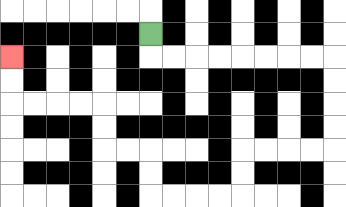{'start': '[6, 1]', 'end': '[0, 2]', 'path_directions': 'D,R,R,R,R,R,R,R,R,D,D,D,D,L,L,L,L,D,D,L,L,L,L,U,U,L,L,U,U,L,L,L,L,U,U', 'path_coordinates': '[[6, 1], [6, 2], [7, 2], [8, 2], [9, 2], [10, 2], [11, 2], [12, 2], [13, 2], [14, 2], [14, 3], [14, 4], [14, 5], [14, 6], [13, 6], [12, 6], [11, 6], [10, 6], [10, 7], [10, 8], [9, 8], [8, 8], [7, 8], [6, 8], [6, 7], [6, 6], [5, 6], [4, 6], [4, 5], [4, 4], [3, 4], [2, 4], [1, 4], [0, 4], [0, 3], [0, 2]]'}